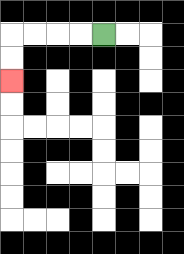{'start': '[4, 1]', 'end': '[0, 3]', 'path_directions': 'L,L,L,L,D,D', 'path_coordinates': '[[4, 1], [3, 1], [2, 1], [1, 1], [0, 1], [0, 2], [0, 3]]'}